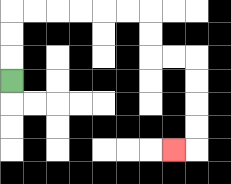{'start': '[0, 3]', 'end': '[7, 6]', 'path_directions': 'U,U,U,R,R,R,R,R,R,D,D,R,R,D,D,D,D,L', 'path_coordinates': '[[0, 3], [0, 2], [0, 1], [0, 0], [1, 0], [2, 0], [3, 0], [4, 0], [5, 0], [6, 0], [6, 1], [6, 2], [7, 2], [8, 2], [8, 3], [8, 4], [8, 5], [8, 6], [7, 6]]'}